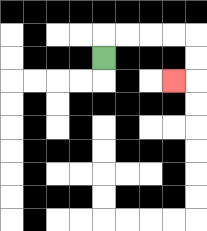{'start': '[4, 2]', 'end': '[7, 3]', 'path_directions': 'U,R,R,R,R,D,D,L', 'path_coordinates': '[[4, 2], [4, 1], [5, 1], [6, 1], [7, 1], [8, 1], [8, 2], [8, 3], [7, 3]]'}